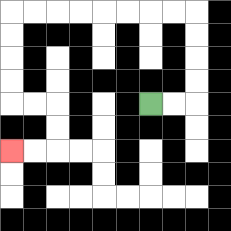{'start': '[6, 4]', 'end': '[0, 6]', 'path_directions': 'R,R,U,U,U,U,L,L,L,L,L,L,L,L,D,D,D,D,R,R,D,D,L,L', 'path_coordinates': '[[6, 4], [7, 4], [8, 4], [8, 3], [8, 2], [8, 1], [8, 0], [7, 0], [6, 0], [5, 0], [4, 0], [3, 0], [2, 0], [1, 0], [0, 0], [0, 1], [0, 2], [0, 3], [0, 4], [1, 4], [2, 4], [2, 5], [2, 6], [1, 6], [0, 6]]'}